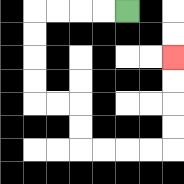{'start': '[5, 0]', 'end': '[7, 2]', 'path_directions': 'L,L,L,L,D,D,D,D,R,R,D,D,R,R,R,R,U,U,U,U', 'path_coordinates': '[[5, 0], [4, 0], [3, 0], [2, 0], [1, 0], [1, 1], [1, 2], [1, 3], [1, 4], [2, 4], [3, 4], [3, 5], [3, 6], [4, 6], [5, 6], [6, 6], [7, 6], [7, 5], [7, 4], [7, 3], [7, 2]]'}